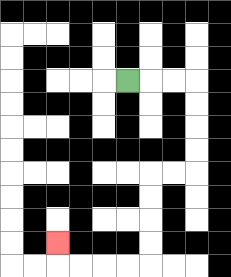{'start': '[5, 3]', 'end': '[2, 10]', 'path_directions': 'R,R,R,D,D,D,D,L,L,D,D,D,D,L,L,L,L,U', 'path_coordinates': '[[5, 3], [6, 3], [7, 3], [8, 3], [8, 4], [8, 5], [8, 6], [8, 7], [7, 7], [6, 7], [6, 8], [6, 9], [6, 10], [6, 11], [5, 11], [4, 11], [3, 11], [2, 11], [2, 10]]'}